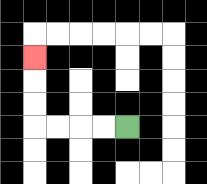{'start': '[5, 5]', 'end': '[1, 2]', 'path_directions': 'L,L,L,L,U,U,U', 'path_coordinates': '[[5, 5], [4, 5], [3, 5], [2, 5], [1, 5], [1, 4], [1, 3], [1, 2]]'}